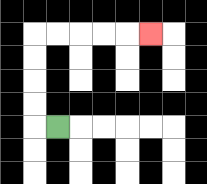{'start': '[2, 5]', 'end': '[6, 1]', 'path_directions': 'L,U,U,U,U,R,R,R,R,R', 'path_coordinates': '[[2, 5], [1, 5], [1, 4], [1, 3], [1, 2], [1, 1], [2, 1], [3, 1], [4, 1], [5, 1], [6, 1]]'}